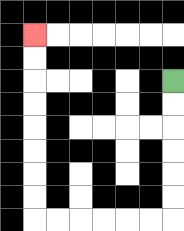{'start': '[7, 3]', 'end': '[1, 1]', 'path_directions': 'D,D,D,D,D,D,L,L,L,L,L,L,U,U,U,U,U,U,U,U', 'path_coordinates': '[[7, 3], [7, 4], [7, 5], [7, 6], [7, 7], [7, 8], [7, 9], [6, 9], [5, 9], [4, 9], [3, 9], [2, 9], [1, 9], [1, 8], [1, 7], [1, 6], [1, 5], [1, 4], [1, 3], [1, 2], [1, 1]]'}